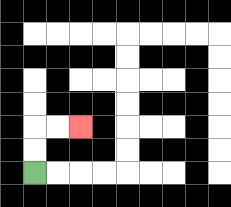{'start': '[1, 7]', 'end': '[3, 5]', 'path_directions': 'U,U,R,R', 'path_coordinates': '[[1, 7], [1, 6], [1, 5], [2, 5], [3, 5]]'}